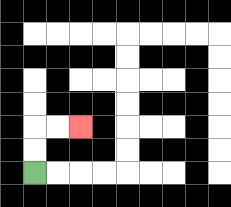{'start': '[1, 7]', 'end': '[3, 5]', 'path_directions': 'U,U,R,R', 'path_coordinates': '[[1, 7], [1, 6], [1, 5], [2, 5], [3, 5]]'}